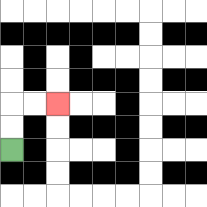{'start': '[0, 6]', 'end': '[2, 4]', 'path_directions': 'U,U,R,R', 'path_coordinates': '[[0, 6], [0, 5], [0, 4], [1, 4], [2, 4]]'}